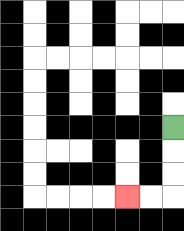{'start': '[7, 5]', 'end': '[5, 8]', 'path_directions': 'D,D,D,L,L', 'path_coordinates': '[[7, 5], [7, 6], [7, 7], [7, 8], [6, 8], [5, 8]]'}